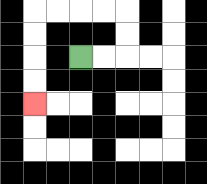{'start': '[3, 2]', 'end': '[1, 4]', 'path_directions': 'R,R,U,U,L,L,L,L,D,D,D,D', 'path_coordinates': '[[3, 2], [4, 2], [5, 2], [5, 1], [5, 0], [4, 0], [3, 0], [2, 0], [1, 0], [1, 1], [1, 2], [1, 3], [1, 4]]'}